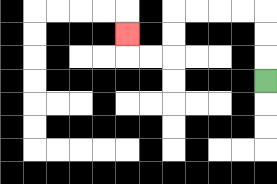{'start': '[11, 3]', 'end': '[5, 1]', 'path_directions': 'U,U,U,L,L,L,L,D,D,L,L,U', 'path_coordinates': '[[11, 3], [11, 2], [11, 1], [11, 0], [10, 0], [9, 0], [8, 0], [7, 0], [7, 1], [7, 2], [6, 2], [5, 2], [5, 1]]'}